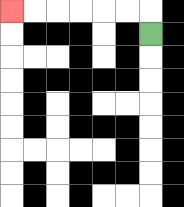{'start': '[6, 1]', 'end': '[0, 0]', 'path_directions': 'U,L,L,L,L,L,L', 'path_coordinates': '[[6, 1], [6, 0], [5, 0], [4, 0], [3, 0], [2, 0], [1, 0], [0, 0]]'}